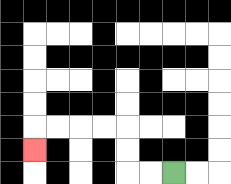{'start': '[7, 7]', 'end': '[1, 6]', 'path_directions': 'L,L,U,U,L,L,L,L,D', 'path_coordinates': '[[7, 7], [6, 7], [5, 7], [5, 6], [5, 5], [4, 5], [3, 5], [2, 5], [1, 5], [1, 6]]'}